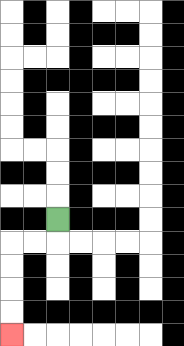{'start': '[2, 9]', 'end': '[0, 14]', 'path_directions': 'D,L,L,D,D,D,D', 'path_coordinates': '[[2, 9], [2, 10], [1, 10], [0, 10], [0, 11], [0, 12], [0, 13], [0, 14]]'}